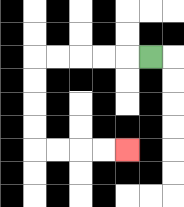{'start': '[6, 2]', 'end': '[5, 6]', 'path_directions': 'L,L,L,L,L,D,D,D,D,R,R,R,R', 'path_coordinates': '[[6, 2], [5, 2], [4, 2], [3, 2], [2, 2], [1, 2], [1, 3], [1, 4], [1, 5], [1, 6], [2, 6], [3, 6], [4, 6], [5, 6]]'}